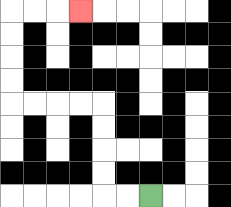{'start': '[6, 8]', 'end': '[3, 0]', 'path_directions': 'L,L,U,U,U,U,L,L,L,L,U,U,U,U,R,R,R', 'path_coordinates': '[[6, 8], [5, 8], [4, 8], [4, 7], [4, 6], [4, 5], [4, 4], [3, 4], [2, 4], [1, 4], [0, 4], [0, 3], [0, 2], [0, 1], [0, 0], [1, 0], [2, 0], [3, 0]]'}